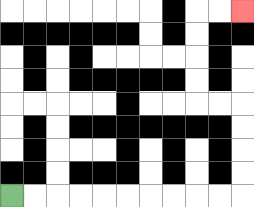{'start': '[0, 8]', 'end': '[10, 0]', 'path_directions': 'R,R,R,R,R,R,R,R,R,R,U,U,U,U,L,L,U,U,U,U,R,R', 'path_coordinates': '[[0, 8], [1, 8], [2, 8], [3, 8], [4, 8], [5, 8], [6, 8], [7, 8], [8, 8], [9, 8], [10, 8], [10, 7], [10, 6], [10, 5], [10, 4], [9, 4], [8, 4], [8, 3], [8, 2], [8, 1], [8, 0], [9, 0], [10, 0]]'}